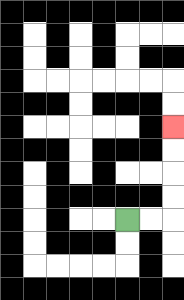{'start': '[5, 9]', 'end': '[7, 5]', 'path_directions': 'R,R,U,U,U,U', 'path_coordinates': '[[5, 9], [6, 9], [7, 9], [7, 8], [7, 7], [7, 6], [7, 5]]'}